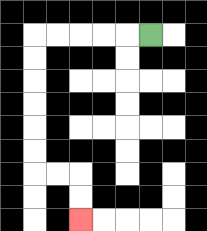{'start': '[6, 1]', 'end': '[3, 9]', 'path_directions': 'L,L,L,L,L,D,D,D,D,D,D,R,R,D,D', 'path_coordinates': '[[6, 1], [5, 1], [4, 1], [3, 1], [2, 1], [1, 1], [1, 2], [1, 3], [1, 4], [1, 5], [1, 6], [1, 7], [2, 7], [3, 7], [3, 8], [3, 9]]'}